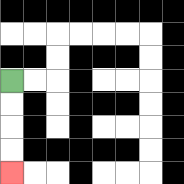{'start': '[0, 3]', 'end': '[0, 7]', 'path_directions': 'D,D,D,D', 'path_coordinates': '[[0, 3], [0, 4], [0, 5], [0, 6], [0, 7]]'}